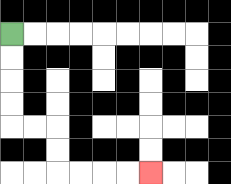{'start': '[0, 1]', 'end': '[6, 7]', 'path_directions': 'D,D,D,D,R,R,D,D,R,R,R,R', 'path_coordinates': '[[0, 1], [0, 2], [0, 3], [0, 4], [0, 5], [1, 5], [2, 5], [2, 6], [2, 7], [3, 7], [4, 7], [5, 7], [6, 7]]'}